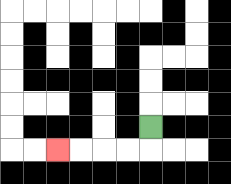{'start': '[6, 5]', 'end': '[2, 6]', 'path_directions': 'D,L,L,L,L', 'path_coordinates': '[[6, 5], [6, 6], [5, 6], [4, 6], [3, 6], [2, 6]]'}